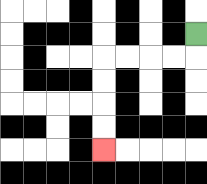{'start': '[8, 1]', 'end': '[4, 6]', 'path_directions': 'D,L,L,L,L,D,D,D,D', 'path_coordinates': '[[8, 1], [8, 2], [7, 2], [6, 2], [5, 2], [4, 2], [4, 3], [4, 4], [4, 5], [4, 6]]'}